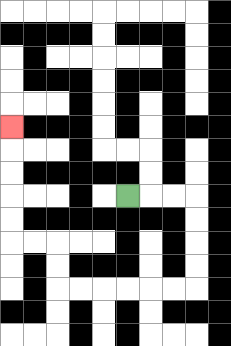{'start': '[5, 8]', 'end': '[0, 5]', 'path_directions': 'R,R,R,D,D,D,D,L,L,L,L,L,L,U,U,L,L,U,U,U,U,U', 'path_coordinates': '[[5, 8], [6, 8], [7, 8], [8, 8], [8, 9], [8, 10], [8, 11], [8, 12], [7, 12], [6, 12], [5, 12], [4, 12], [3, 12], [2, 12], [2, 11], [2, 10], [1, 10], [0, 10], [0, 9], [0, 8], [0, 7], [0, 6], [0, 5]]'}